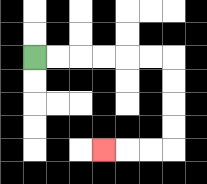{'start': '[1, 2]', 'end': '[4, 6]', 'path_directions': 'R,R,R,R,R,R,D,D,D,D,L,L,L', 'path_coordinates': '[[1, 2], [2, 2], [3, 2], [4, 2], [5, 2], [6, 2], [7, 2], [7, 3], [7, 4], [7, 5], [7, 6], [6, 6], [5, 6], [4, 6]]'}